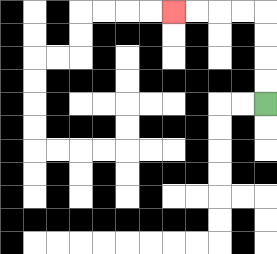{'start': '[11, 4]', 'end': '[7, 0]', 'path_directions': 'U,U,U,U,L,L,L,L', 'path_coordinates': '[[11, 4], [11, 3], [11, 2], [11, 1], [11, 0], [10, 0], [9, 0], [8, 0], [7, 0]]'}